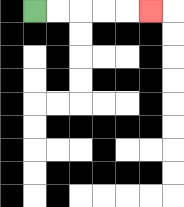{'start': '[1, 0]', 'end': '[6, 0]', 'path_directions': 'R,R,R,R,R', 'path_coordinates': '[[1, 0], [2, 0], [3, 0], [4, 0], [5, 0], [6, 0]]'}